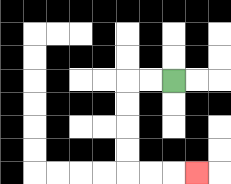{'start': '[7, 3]', 'end': '[8, 7]', 'path_directions': 'L,L,D,D,D,D,R,R,R', 'path_coordinates': '[[7, 3], [6, 3], [5, 3], [5, 4], [5, 5], [5, 6], [5, 7], [6, 7], [7, 7], [8, 7]]'}